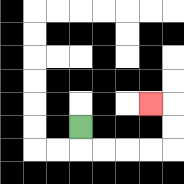{'start': '[3, 5]', 'end': '[6, 4]', 'path_directions': 'D,R,R,R,R,U,U,L', 'path_coordinates': '[[3, 5], [3, 6], [4, 6], [5, 6], [6, 6], [7, 6], [7, 5], [7, 4], [6, 4]]'}